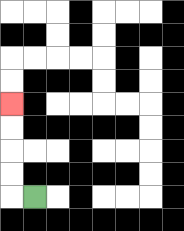{'start': '[1, 8]', 'end': '[0, 4]', 'path_directions': 'L,U,U,U,U', 'path_coordinates': '[[1, 8], [0, 8], [0, 7], [0, 6], [0, 5], [0, 4]]'}